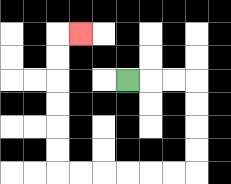{'start': '[5, 3]', 'end': '[3, 1]', 'path_directions': 'R,R,R,D,D,D,D,L,L,L,L,L,L,U,U,U,U,U,U,R', 'path_coordinates': '[[5, 3], [6, 3], [7, 3], [8, 3], [8, 4], [8, 5], [8, 6], [8, 7], [7, 7], [6, 7], [5, 7], [4, 7], [3, 7], [2, 7], [2, 6], [2, 5], [2, 4], [2, 3], [2, 2], [2, 1], [3, 1]]'}